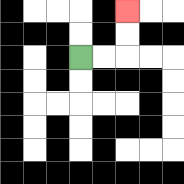{'start': '[3, 2]', 'end': '[5, 0]', 'path_directions': 'R,R,U,U', 'path_coordinates': '[[3, 2], [4, 2], [5, 2], [5, 1], [5, 0]]'}